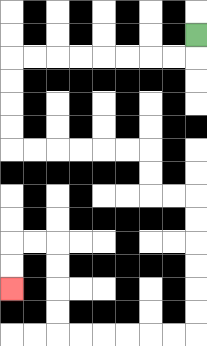{'start': '[8, 1]', 'end': '[0, 12]', 'path_directions': 'D,L,L,L,L,L,L,L,L,D,D,D,D,R,R,R,R,R,R,D,D,R,R,D,D,D,D,D,D,L,L,L,L,L,L,U,U,U,U,L,L,D,D', 'path_coordinates': '[[8, 1], [8, 2], [7, 2], [6, 2], [5, 2], [4, 2], [3, 2], [2, 2], [1, 2], [0, 2], [0, 3], [0, 4], [0, 5], [0, 6], [1, 6], [2, 6], [3, 6], [4, 6], [5, 6], [6, 6], [6, 7], [6, 8], [7, 8], [8, 8], [8, 9], [8, 10], [8, 11], [8, 12], [8, 13], [8, 14], [7, 14], [6, 14], [5, 14], [4, 14], [3, 14], [2, 14], [2, 13], [2, 12], [2, 11], [2, 10], [1, 10], [0, 10], [0, 11], [0, 12]]'}